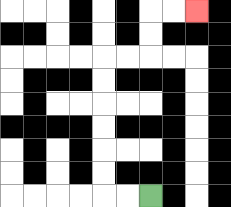{'start': '[6, 8]', 'end': '[8, 0]', 'path_directions': 'L,L,U,U,U,U,U,U,R,R,U,U,R,R', 'path_coordinates': '[[6, 8], [5, 8], [4, 8], [4, 7], [4, 6], [4, 5], [4, 4], [4, 3], [4, 2], [5, 2], [6, 2], [6, 1], [6, 0], [7, 0], [8, 0]]'}